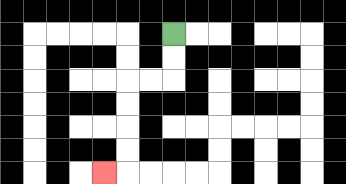{'start': '[7, 1]', 'end': '[4, 7]', 'path_directions': 'D,D,L,L,D,D,D,D,L', 'path_coordinates': '[[7, 1], [7, 2], [7, 3], [6, 3], [5, 3], [5, 4], [5, 5], [5, 6], [5, 7], [4, 7]]'}